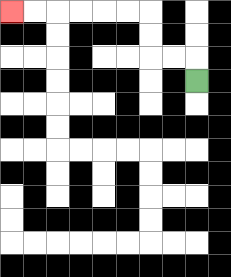{'start': '[8, 3]', 'end': '[0, 0]', 'path_directions': 'U,L,L,U,U,L,L,L,L,L,L', 'path_coordinates': '[[8, 3], [8, 2], [7, 2], [6, 2], [6, 1], [6, 0], [5, 0], [4, 0], [3, 0], [2, 0], [1, 0], [0, 0]]'}